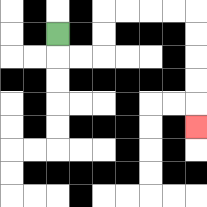{'start': '[2, 1]', 'end': '[8, 5]', 'path_directions': 'D,R,R,U,U,R,R,R,R,D,D,D,D,D', 'path_coordinates': '[[2, 1], [2, 2], [3, 2], [4, 2], [4, 1], [4, 0], [5, 0], [6, 0], [7, 0], [8, 0], [8, 1], [8, 2], [8, 3], [8, 4], [8, 5]]'}